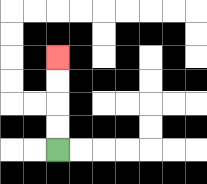{'start': '[2, 6]', 'end': '[2, 2]', 'path_directions': 'U,U,U,U', 'path_coordinates': '[[2, 6], [2, 5], [2, 4], [2, 3], [2, 2]]'}